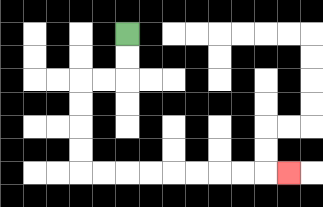{'start': '[5, 1]', 'end': '[12, 7]', 'path_directions': 'D,D,L,L,D,D,D,D,R,R,R,R,R,R,R,R,R', 'path_coordinates': '[[5, 1], [5, 2], [5, 3], [4, 3], [3, 3], [3, 4], [3, 5], [3, 6], [3, 7], [4, 7], [5, 7], [6, 7], [7, 7], [8, 7], [9, 7], [10, 7], [11, 7], [12, 7]]'}